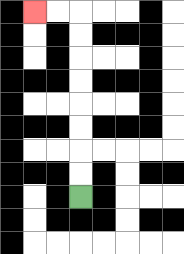{'start': '[3, 8]', 'end': '[1, 0]', 'path_directions': 'U,U,U,U,U,U,U,U,L,L', 'path_coordinates': '[[3, 8], [3, 7], [3, 6], [3, 5], [3, 4], [3, 3], [3, 2], [3, 1], [3, 0], [2, 0], [1, 0]]'}